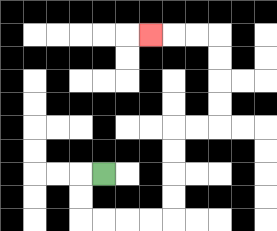{'start': '[4, 7]', 'end': '[6, 1]', 'path_directions': 'L,D,D,R,R,R,R,U,U,U,U,R,R,U,U,U,U,L,L,L', 'path_coordinates': '[[4, 7], [3, 7], [3, 8], [3, 9], [4, 9], [5, 9], [6, 9], [7, 9], [7, 8], [7, 7], [7, 6], [7, 5], [8, 5], [9, 5], [9, 4], [9, 3], [9, 2], [9, 1], [8, 1], [7, 1], [6, 1]]'}